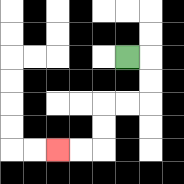{'start': '[5, 2]', 'end': '[2, 6]', 'path_directions': 'R,D,D,L,L,D,D,L,L', 'path_coordinates': '[[5, 2], [6, 2], [6, 3], [6, 4], [5, 4], [4, 4], [4, 5], [4, 6], [3, 6], [2, 6]]'}